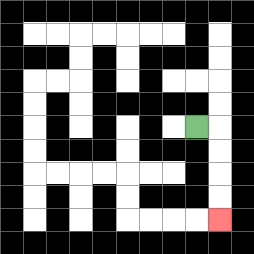{'start': '[8, 5]', 'end': '[9, 9]', 'path_directions': 'R,D,D,D,D', 'path_coordinates': '[[8, 5], [9, 5], [9, 6], [9, 7], [9, 8], [9, 9]]'}